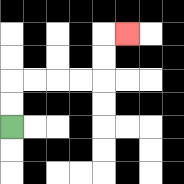{'start': '[0, 5]', 'end': '[5, 1]', 'path_directions': 'U,U,R,R,R,R,U,U,R', 'path_coordinates': '[[0, 5], [0, 4], [0, 3], [1, 3], [2, 3], [3, 3], [4, 3], [4, 2], [4, 1], [5, 1]]'}